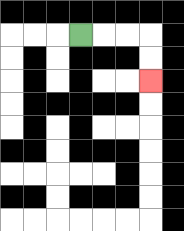{'start': '[3, 1]', 'end': '[6, 3]', 'path_directions': 'R,R,R,D,D', 'path_coordinates': '[[3, 1], [4, 1], [5, 1], [6, 1], [6, 2], [6, 3]]'}